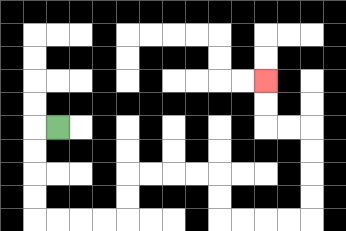{'start': '[2, 5]', 'end': '[11, 3]', 'path_directions': 'L,D,D,D,D,R,R,R,R,U,U,R,R,R,R,D,D,R,R,R,R,U,U,U,U,L,L,U,U', 'path_coordinates': '[[2, 5], [1, 5], [1, 6], [1, 7], [1, 8], [1, 9], [2, 9], [3, 9], [4, 9], [5, 9], [5, 8], [5, 7], [6, 7], [7, 7], [8, 7], [9, 7], [9, 8], [9, 9], [10, 9], [11, 9], [12, 9], [13, 9], [13, 8], [13, 7], [13, 6], [13, 5], [12, 5], [11, 5], [11, 4], [11, 3]]'}